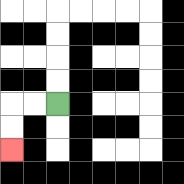{'start': '[2, 4]', 'end': '[0, 6]', 'path_directions': 'L,L,D,D', 'path_coordinates': '[[2, 4], [1, 4], [0, 4], [0, 5], [0, 6]]'}